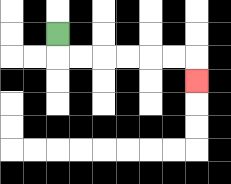{'start': '[2, 1]', 'end': '[8, 3]', 'path_directions': 'D,R,R,R,R,R,R,D', 'path_coordinates': '[[2, 1], [2, 2], [3, 2], [4, 2], [5, 2], [6, 2], [7, 2], [8, 2], [8, 3]]'}